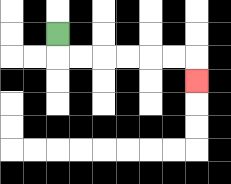{'start': '[2, 1]', 'end': '[8, 3]', 'path_directions': 'D,R,R,R,R,R,R,D', 'path_coordinates': '[[2, 1], [2, 2], [3, 2], [4, 2], [5, 2], [6, 2], [7, 2], [8, 2], [8, 3]]'}